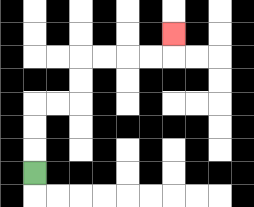{'start': '[1, 7]', 'end': '[7, 1]', 'path_directions': 'U,U,U,R,R,U,U,R,R,R,R,U', 'path_coordinates': '[[1, 7], [1, 6], [1, 5], [1, 4], [2, 4], [3, 4], [3, 3], [3, 2], [4, 2], [5, 2], [6, 2], [7, 2], [7, 1]]'}